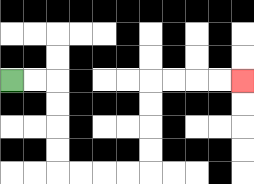{'start': '[0, 3]', 'end': '[10, 3]', 'path_directions': 'R,R,D,D,D,D,R,R,R,R,U,U,U,U,R,R,R,R', 'path_coordinates': '[[0, 3], [1, 3], [2, 3], [2, 4], [2, 5], [2, 6], [2, 7], [3, 7], [4, 7], [5, 7], [6, 7], [6, 6], [6, 5], [6, 4], [6, 3], [7, 3], [8, 3], [9, 3], [10, 3]]'}